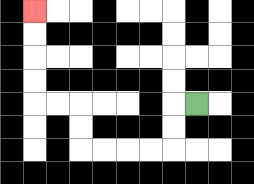{'start': '[8, 4]', 'end': '[1, 0]', 'path_directions': 'L,D,D,L,L,L,L,U,U,L,L,U,U,U,U', 'path_coordinates': '[[8, 4], [7, 4], [7, 5], [7, 6], [6, 6], [5, 6], [4, 6], [3, 6], [3, 5], [3, 4], [2, 4], [1, 4], [1, 3], [1, 2], [1, 1], [1, 0]]'}